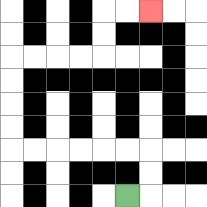{'start': '[5, 8]', 'end': '[6, 0]', 'path_directions': 'R,U,U,L,L,L,L,L,L,U,U,U,U,R,R,R,R,U,U,R,R', 'path_coordinates': '[[5, 8], [6, 8], [6, 7], [6, 6], [5, 6], [4, 6], [3, 6], [2, 6], [1, 6], [0, 6], [0, 5], [0, 4], [0, 3], [0, 2], [1, 2], [2, 2], [3, 2], [4, 2], [4, 1], [4, 0], [5, 0], [6, 0]]'}